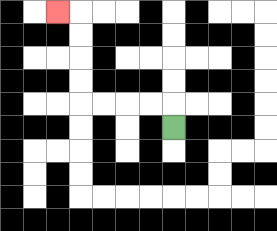{'start': '[7, 5]', 'end': '[2, 0]', 'path_directions': 'U,L,L,L,L,U,U,U,U,L', 'path_coordinates': '[[7, 5], [7, 4], [6, 4], [5, 4], [4, 4], [3, 4], [3, 3], [3, 2], [3, 1], [3, 0], [2, 0]]'}